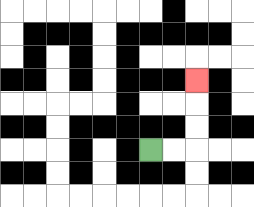{'start': '[6, 6]', 'end': '[8, 3]', 'path_directions': 'R,R,U,U,U', 'path_coordinates': '[[6, 6], [7, 6], [8, 6], [8, 5], [8, 4], [8, 3]]'}